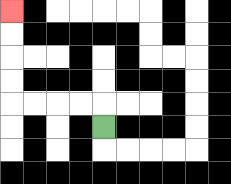{'start': '[4, 5]', 'end': '[0, 0]', 'path_directions': 'U,L,L,L,L,U,U,U,U', 'path_coordinates': '[[4, 5], [4, 4], [3, 4], [2, 4], [1, 4], [0, 4], [0, 3], [0, 2], [0, 1], [0, 0]]'}